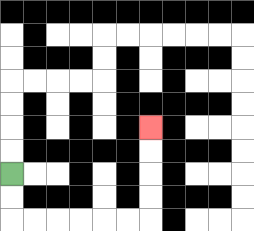{'start': '[0, 7]', 'end': '[6, 5]', 'path_directions': 'D,D,R,R,R,R,R,R,U,U,U,U', 'path_coordinates': '[[0, 7], [0, 8], [0, 9], [1, 9], [2, 9], [3, 9], [4, 9], [5, 9], [6, 9], [6, 8], [6, 7], [6, 6], [6, 5]]'}